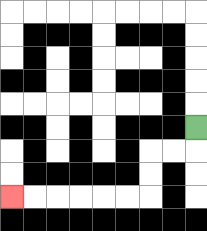{'start': '[8, 5]', 'end': '[0, 8]', 'path_directions': 'D,L,L,D,D,L,L,L,L,L,L', 'path_coordinates': '[[8, 5], [8, 6], [7, 6], [6, 6], [6, 7], [6, 8], [5, 8], [4, 8], [3, 8], [2, 8], [1, 8], [0, 8]]'}